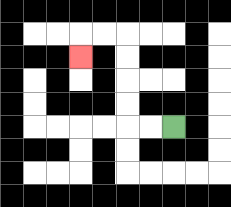{'start': '[7, 5]', 'end': '[3, 2]', 'path_directions': 'L,L,U,U,U,U,L,L,D', 'path_coordinates': '[[7, 5], [6, 5], [5, 5], [5, 4], [5, 3], [5, 2], [5, 1], [4, 1], [3, 1], [3, 2]]'}